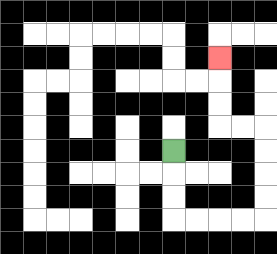{'start': '[7, 6]', 'end': '[9, 2]', 'path_directions': 'D,D,D,R,R,R,R,U,U,U,U,L,L,U,U,U', 'path_coordinates': '[[7, 6], [7, 7], [7, 8], [7, 9], [8, 9], [9, 9], [10, 9], [11, 9], [11, 8], [11, 7], [11, 6], [11, 5], [10, 5], [9, 5], [9, 4], [9, 3], [9, 2]]'}